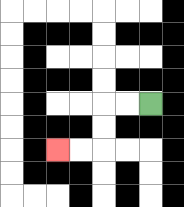{'start': '[6, 4]', 'end': '[2, 6]', 'path_directions': 'L,L,D,D,L,L', 'path_coordinates': '[[6, 4], [5, 4], [4, 4], [4, 5], [4, 6], [3, 6], [2, 6]]'}